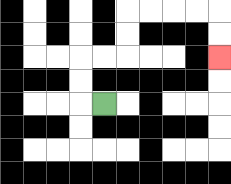{'start': '[4, 4]', 'end': '[9, 2]', 'path_directions': 'L,U,U,R,R,U,U,R,R,R,R,D,D', 'path_coordinates': '[[4, 4], [3, 4], [3, 3], [3, 2], [4, 2], [5, 2], [5, 1], [5, 0], [6, 0], [7, 0], [8, 0], [9, 0], [9, 1], [9, 2]]'}